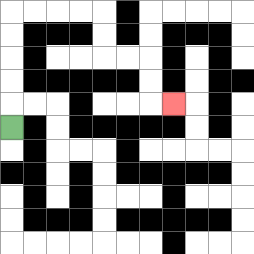{'start': '[0, 5]', 'end': '[7, 4]', 'path_directions': 'U,U,U,U,U,R,R,R,R,D,D,R,R,D,D,R', 'path_coordinates': '[[0, 5], [0, 4], [0, 3], [0, 2], [0, 1], [0, 0], [1, 0], [2, 0], [3, 0], [4, 0], [4, 1], [4, 2], [5, 2], [6, 2], [6, 3], [6, 4], [7, 4]]'}